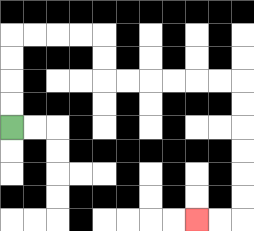{'start': '[0, 5]', 'end': '[8, 9]', 'path_directions': 'U,U,U,U,R,R,R,R,D,D,R,R,R,R,R,R,D,D,D,D,D,D,L,L', 'path_coordinates': '[[0, 5], [0, 4], [0, 3], [0, 2], [0, 1], [1, 1], [2, 1], [3, 1], [4, 1], [4, 2], [4, 3], [5, 3], [6, 3], [7, 3], [8, 3], [9, 3], [10, 3], [10, 4], [10, 5], [10, 6], [10, 7], [10, 8], [10, 9], [9, 9], [8, 9]]'}